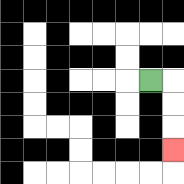{'start': '[6, 3]', 'end': '[7, 6]', 'path_directions': 'R,D,D,D', 'path_coordinates': '[[6, 3], [7, 3], [7, 4], [7, 5], [7, 6]]'}